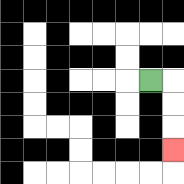{'start': '[6, 3]', 'end': '[7, 6]', 'path_directions': 'R,D,D,D', 'path_coordinates': '[[6, 3], [7, 3], [7, 4], [7, 5], [7, 6]]'}